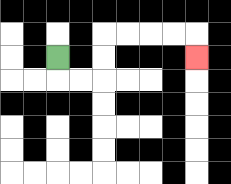{'start': '[2, 2]', 'end': '[8, 2]', 'path_directions': 'D,R,R,U,U,R,R,R,R,D', 'path_coordinates': '[[2, 2], [2, 3], [3, 3], [4, 3], [4, 2], [4, 1], [5, 1], [6, 1], [7, 1], [8, 1], [8, 2]]'}